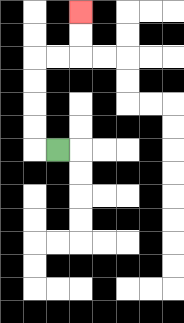{'start': '[2, 6]', 'end': '[3, 0]', 'path_directions': 'L,U,U,U,U,R,R,U,U', 'path_coordinates': '[[2, 6], [1, 6], [1, 5], [1, 4], [1, 3], [1, 2], [2, 2], [3, 2], [3, 1], [3, 0]]'}